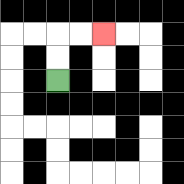{'start': '[2, 3]', 'end': '[4, 1]', 'path_directions': 'U,U,R,R', 'path_coordinates': '[[2, 3], [2, 2], [2, 1], [3, 1], [4, 1]]'}